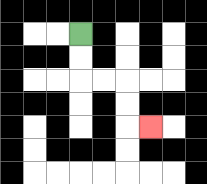{'start': '[3, 1]', 'end': '[6, 5]', 'path_directions': 'D,D,R,R,D,D,R', 'path_coordinates': '[[3, 1], [3, 2], [3, 3], [4, 3], [5, 3], [5, 4], [5, 5], [6, 5]]'}